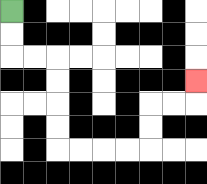{'start': '[0, 0]', 'end': '[8, 3]', 'path_directions': 'D,D,R,R,D,D,D,D,R,R,R,R,U,U,R,R,U', 'path_coordinates': '[[0, 0], [0, 1], [0, 2], [1, 2], [2, 2], [2, 3], [2, 4], [2, 5], [2, 6], [3, 6], [4, 6], [5, 6], [6, 6], [6, 5], [6, 4], [7, 4], [8, 4], [8, 3]]'}